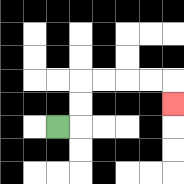{'start': '[2, 5]', 'end': '[7, 4]', 'path_directions': 'R,U,U,R,R,R,R,D', 'path_coordinates': '[[2, 5], [3, 5], [3, 4], [3, 3], [4, 3], [5, 3], [6, 3], [7, 3], [7, 4]]'}